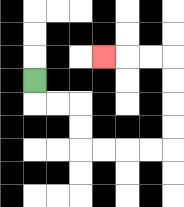{'start': '[1, 3]', 'end': '[4, 2]', 'path_directions': 'D,R,R,D,D,R,R,R,R,U,U,U,U,L,L,L', 'path_coordinates': '[[1, 3], [1, 4], [2, 4], [3, 4], [3, 5], [3, 6], [4, 6], [5, 6], [6, 6], [7, 6], [7, 5], [7, 4], [7, 3], [7, 2], [6, 2], [5, 2], [4, 2]]'}